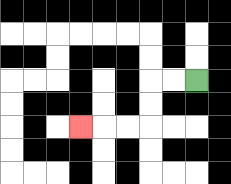{'start': '[8, 3]', 'end': '[3, 5]', 'path_directions': 'L,L,D,D,L,L,L', 'path_coordinates': '[[8, 3], [7, 3], [6, 3], [6, 4], [6, 5], [5, 5], [4, 5], [3, 5]]'}